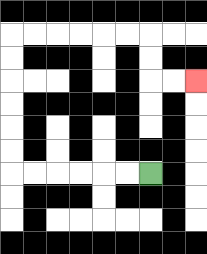{'start': '[6, 7]', 'end': '[8, 3]', 'path_directions': 'L,L,L,L,L,L,U,U,U,U,U,U,R,R,R,R,R,R,D,D,R,R', 'path_coordinates': '[[6, 7], [5, 7], [4, 7], [3, 7], [2, 7], [1, 7], [0, 7], [0, 6], [0, 5], [0, 4], [0, 3], [0, 2], [0, 1], [1, 1], [2, 1], [3, 1], [4, 1], [5, 1], [6, 1], [6, 2], [6, 3], [7, 3], [8, 3]]'}